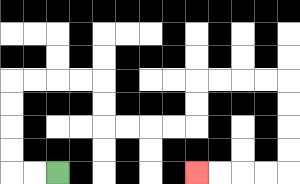{'start': '[2, 7]', 'end': '[8, 7]', 'path_directions': 'L,L,U,U,U,U,R,R,R,R,D,D,R,R,R,R,U,U,R,R,R,R,D,D,D,D,L,L,L,L', 'path_coordinates': '[[2, 7], [1, 7], [0, 7], [0, 6], [0, 5], [0, 4], [0, 3], [1, 3], [2, 3], [3, 3], [4, 3], [4, 4], [4, 5], [5, 5], [6, 5], [7, 5], [8, 5], [8, 4], [8, 3], [9, 3], [10, 3], [11, 3], [12, 3], [12, 4], [12, 5], [12, 6], [12, 7], [11, 7], [10, 7], [9, 7], [8, 7]]'}